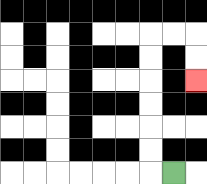{'start': '[7, 7]', 'end': '[8, 3]', 'path_directions': 'L,U,U,U,U,U,U,R,R,D,D', 'path_coordinates': '[[7, 7], [6, 7], [6, 6], [6, 5], [6, 4], [6, 3], [6, 2], [6, 1], [7, 1], [8, 1], [8, 2], [8, 3]]'}